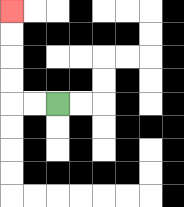{'start': '[2, 4]', 'end': '[0, 0]', 'path_directions': 'L,L,U,U,U,U', 'path_coordinates': '[[2, 4], [1, 4], [0, 4], [0, 3], [0, 2], [0, 1], [0, 0]]'}